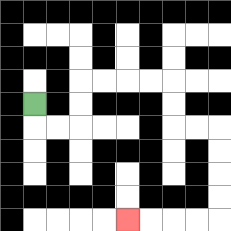{'start': '[1, 4]', 'end': '[5, 9]', 'path_directions': 'D,R,R,U,U,R,R,R,R,D,D,R,R,D,D,D,D,L,L,L,L', 'path_coordinates': '[[1, 4], [1, 5], [2, 5], [3, 5], [3, 4], [3, 3], [4, 3], [5, 3], [6, 3], [7, 3], [7, 4], [7, 5], [8, 5], [9, 5], [9, 6], [9, 7], [9, 8], [9, 9], [8, 9], [7, 9], [6, 9], [5, 9]]'}